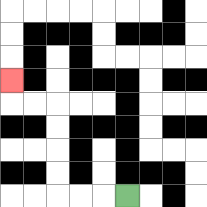{'start': '[5, 8]', 'end': '[0, 3]', 'path_directions': 'L,L,L,U,U,U,U,L,L,U', 'path_coordinates': '[[5, 8], [4, 8], [3, 8], [2, 8], [2, 7], [2, 6], [2, 5], [2, 4], [1, 4], [0, 4], [0, 3]]'}